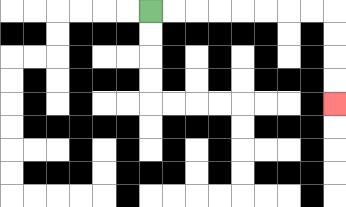{'start': '[6, 0]', 'end': '[14, 4]', 'path_directions': 'R,R,R,R,R,R,R,R,D,D,D,D', 'path_coordinates': '[[6, 0], [7, 0], [8, 0], [9, 0], [10, 0], [11, 0], [12, 0], [13, 0], [14, 0], [14, 1], [14, 2], [14, 3], [14, 4]]'}